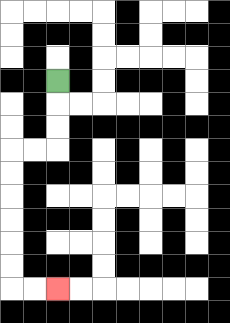{'start': '[2, 3]', 'end': '[2, 12]', 'path_directions': 'D,D,D,L,L,D,D,D,D,D,D,R,R', 'path_coordinates': '[[2, 3], [2, 4], [2, 5], [2, 6], [1, 6], [0, 6], [0, 7], [0, 8], [0, 9], [0, 10], [0, 11], [0, 12], [1, 12], [2, 12]]'}